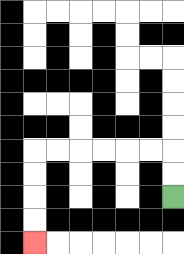{'start': '[7, 8]', 'end': '[1, 10]', 'path_directions': 'U,U,L,L,L,L,L,L,D,D,D,D', 'path_coordinates': '[[7, 8], [7, 7], [7, 6], [6, 6], [5, 6], [4, 6], [3, 6], [2, 6], [1, 6], [1, 7], [1, 8], [1, 9], [1, 10]]'}